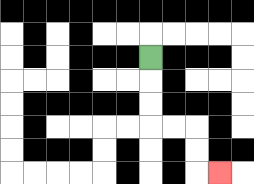{'start': '[6, 2]', 'end': '[9, 7]', 'path_directions': 'D,D,D,R,R,D,D,R', 'path_coordinates': '[[6, 2], [6, 3], [6, 4], [6, 5], [7, 5], [8, 5], [8, 6], [8, 7], [9, 7]]'}